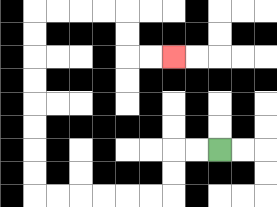{'start': '[9, 6]', 'end': '[7, 2]', 'path_directions': 'L,L,D,D,L,L,L,L,L,L,U,U,U,U,U,U,U,U,R,R,R,R,D,D,R,R', 'path_coordinates': '[[9, 6], [8, 6], [7, 6], [7, 7], [7, 8], [6, 8], [5, 8], [4, 8], [3, 8], [2, 8], [1, 8], [1, 7], [1, 6], [1, 5], [1, 4], [1, 3], [1, 2], [1, 1], [1, 0], [2, 0], [3, 0], [4, 0], [5, 0], [5, 1], [5, 2], [6, 2], [7, 2]]'}